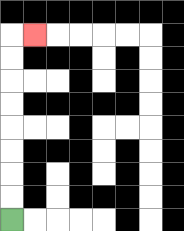{'start': '[0, 9]', 'end': '[1, 1]', 'path_directions': 'U,U,U,U,U,U,U,U,R', 'path_coordinates': '[[0, 9], [0, 8], [0, 7], [0, 6], [0, 5], [0, 4], [0, 3], [0, 2], [0, 1], [1, 1]]'}